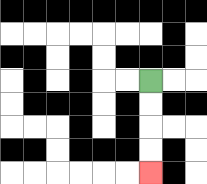{'start': '[6, 3]', 'end': '[6, 7]', 'path_directions': 'D,D,D,D', 'path_coordinates': '[[6, 3], [6, 4], [6, 5], [6, 6], [6, 7]]'}